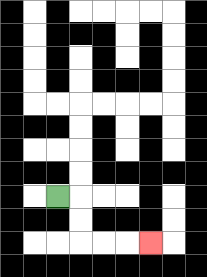{'start': '[2, 8]', 'end': '[6, 10]', 'path_directions': 'R,D,D,R,R,R', 'path_coordinates': '[[2, 8], [3, 8], [3, 9], [3, 10], [4, 10], [5, 10], [6, 10]]'}